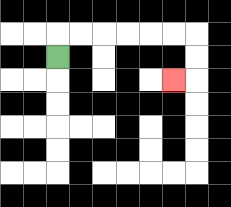{'start': '[2, 2]', 'end': '[7, 3]', 'path_directions': 'U,R,R,R,R,R,R,D,D,L', 'path_coordinates': '[[2, 2], [2, 1], [3, 1], [4, 1], [5, 1], [6, 1], [7, 1], [8, 1], [8, 2], [8, 3], [7, 3]]'}